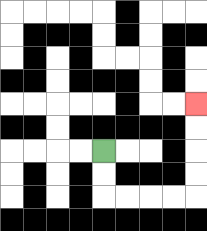{'start': '[4, 6]', 'end': '[8, 4]', 'path_directions': 'D,D,R,R,R,R,U,U,U,U', 'path_coordinates': '[[4, 6], [4, 7], [4, 8], [5, 8], [6, 8], [7, 8], [8, 8], [8, 7], [8, 6], [8, 5], [8, 4]]'}